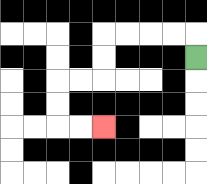{'start': '[8, 2]', 'end': '[4, 5]', 'path_directions': 'U,L,L,L,L,D,D,L,L,D,D,R,R', 'path_coordinates': '[[8, 2], [8, 1], [7, 1], [6, 1], [5, 1], [4, 1], [4, 2], [4, 3], [3, 3], [2, 3], [2, 4], [2, 5], [3, 5], [4, 5]]'}